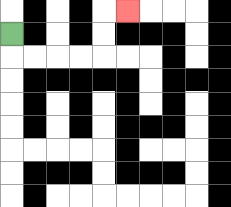{'start': '[0, 1]', 'end': '[5, 0]', 'path_directions': 'D,R,R,R,R,U,U,R', 'path_coordinates': '[[0, 1], [0, 2], [1, 2], [2, 2], [3, 2], [4, 2], [4, 1], [4, 0], [5, 0]]'}